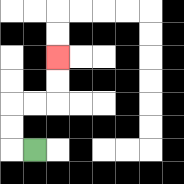{'start': '[1, 6]', 'end': '[2, 2]', 'path_directions': 'L,U,U,R,R,U,U', 'path_coordinates': '[[1, 6], [0, 6], [0, 5], [0, 4], [1, 4], [2, 4], [2, 3], [2, 2]]'}